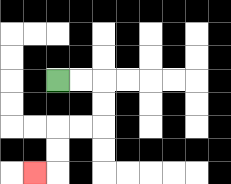{'start': '[2, 3]', 'end': '[1, 7]', 'path_directions': 'R,R,D,D,L,L,D,D,L', 'path_coordinates': '[[2, 3], [3, 3], [4, 3], [4, 4], [4, 5], [3, 5], [2, 5], [2, 6], [2, 7], [1, 7]]'}